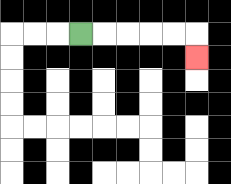{'start': '[3, 1]', 'end': '[8, 2]', 'path_directions': 'R,R,R,R,R,D', 'path_coordinates': '[[3, 1], [4, 1], [5, 1], [6, 1], [7, 1], [8, 1], [8, 2]]'}